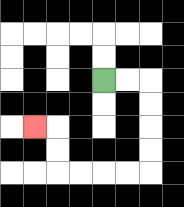{'start': '[4, 3]', 'end': '[1, 5]', 'path_directions': 'R,R,D,D,D,D,L,L,L,L,U,U,L', 'path_coordinates': '[[4, 3], [5, 3], [6, 3], [6, 4], [6, 5], [6, 6], [6, 7], [5, 7], [4, 7], [3, 7], [2, 7], [2, 6], [2, 5], [1, 5]]'}